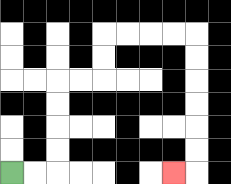{'start': '[0, 7]', 'end': '[7, 7]', 'path_directions': 'R,R,U,U,U,U,R,R,U,U,R,R,R,R,D,D,D,D,D,D,L', 'path_coordinates': '[[0, 7], [1, 7], [2, 7], [2, 6], [2, 5], [2, 4], [2, 3], [3, 3], [4, 3], [4, 2], [4, 1], [5, 1], [6, 1], [7, 1], [8, 1], [8, 2], [8, 3], [8, 4], [8, 5], [8, 6], [8, 7], [7, 7]]'}